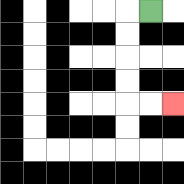{'start': '[6, 0]', 'end': '[7, 4]', 'path_directions': 'L,D,D,D,D,R,R', 'path_coordinates': '[[6, 0], [5, 0], [5, 1], [5, 2], [5, 3], [5, 4], [6, 4], [7, 4]]'}